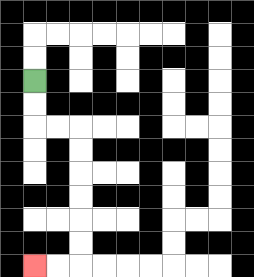{'start': '[1, 3]', 'end': '[1, 11]', 'path_directions': 'D,D,R,R,D,D,D,D,D,D,L,L', 'path_coordinates': '[[1, 3], [1, 4], [1, 5], [2, 5], [3, 5], [3, 6], [3, 7], [3, 8], [3, 9], [3, 10], [3, 11], [2, 11], [1, 11]]'}